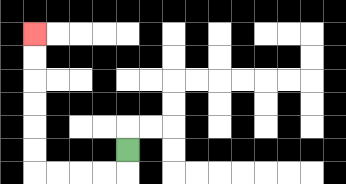{'start': '[5, 6]', 'end': '[1, 1]', 'path_directions': 'D,L,L,L,L,U,U,U,U,U,U', 'path_coordinates': '[[5, 6], [5, 7], [4, 7], [3, 7], [2, 7], [1, 7], [1, 6], [1, 5], [1, 4], [1, 3], [1, 2], [1, 1]]'}